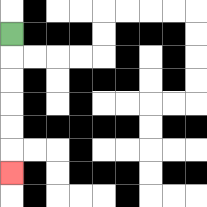{'start': '[0, 1]', 'end': '[0, 7]', 'path_directions': 'D,D,D,D,D,D', 'path_coordinates': '[[0, 1], [0, 2], [0, 3], [0, 4], [0, 5], [0, 6], [0, 7]]'}